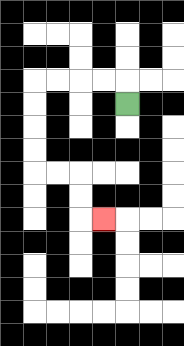{'start': '[5, 4]', 'end': '[4, 9]', 'path_directions': 'U,L,L,L,L,D,D,D,D,R,R,D,D,R', 'path_coordinates': '[[5, 4], [5, 3], [4, 3], [3, 3], [2, 3], [1, 3], [1, 4], [1, 5], [1, 6], [1, 7], [2, 7], [3, 7], [3, 8], [3, 9], [4, 9]]'}